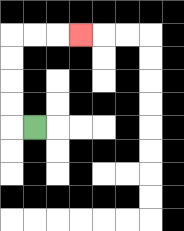{'start': '[1, 5]', 'end': '[3, 1]', 'path_directions': 'L,U,U,U,U,R,R,R', 'path_coordinates': '[[1, 5], [0, 5], [0, 4], [0, 3], [0, 2], [0, 1], [1, 1], [2, 1], [3, 1]]'}